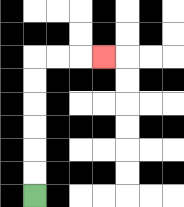{'start': '[1, 8]', 'end': '[4, 2]', 'path_directions': 'U,U,U,U,U,U,R,R,R', 'path_coordinates': '[[1, 8], [1, 7], [1, 6], [1, 5], [1, 4], [1, 3], [1, 2], [2, 2], [3, 2], [4, 2]]'}